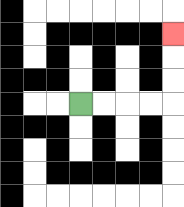{'start': '[3, 4]', 'end': '[7, 1]', 'path_directions': 'R,R,R,R,U,U,U', 'path_coordinates': '[[3, 4], [4, 4], [5, 4], [6, 4], [7, 4], [7, 3], [7, 2], [7, 1]]'}